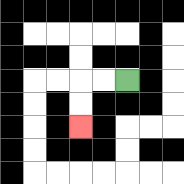{'start': '[5, 3]', 'end': '[3, 5]', 'path_directions': 'L,L,D,D', 'path_coordinates': '[[5, 3], [4, 3], [3, 3], [3, 4], [3, 5]]'}